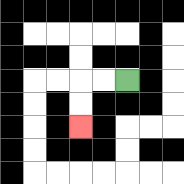{'start': '[5, 3]', 'end': '[3, 5]', 'path_directions': 'L,L,D,D', 'path_coordinates': '[[5, 3], [4, 3], [3, 3], [3, 4], [3, 5]]'}